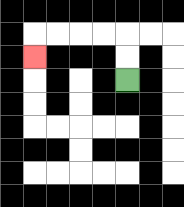{'start': '[5, 3]', 'end': '[1, 2]', 'path_directions': 'U,U,L,L,L,L,D', 'path_coordinates': '[[5, 3], [5, 2], [5, 1], [4, 1], [3, 1], [2, 1], [1, 1], [1, 2]]'}